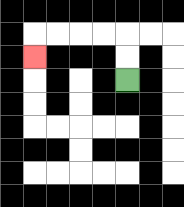{'start': '[5, 3]', 'end': '[1, 2]', 'path_directions': 'U,U,L,L,L,L,D', 'path_coordinates': '[[5, 3], [5, 2], [5, 1], [4, 1], [3, 1], [2, 1], [1, 1], [1, 2]]'}